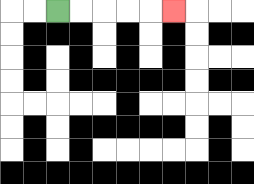{'start': '[2, 0]', 'end': '[7, 0]', 'path_directions': 'R,R,R,R,R', 'path_coordinates': '[[2, 0], [3, 0], [4, 0], [5, 0], [6, 0], [7, 0]]'}